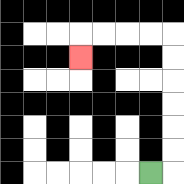{'start': '[6, 7]', 'end': '[3, 2]', 'path_directions': 'R,U,U,U,U,U,U,L,L,L,L,D', 'path_coordinates': '[[6, 7], [7, 7], [7, 6], [7, 5], [7, 4], [7, 3], [7, 2], [7, 1], [6, 1], [5, 1], [4, 1], [3, 1], [3, 2]]'}